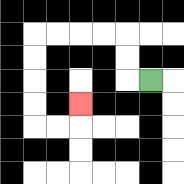{'start': '[6, 3]', 'end': '[3, 4]', 'path_directions': 'L,U,U,L,L,L,L,D,D,D,D,R,R,U', 'path_coordinates': '[[6, 3], [5, 3], [5, 2], [5, 1], [4, 1], [3, 1], [2, 1], [1, 1], [1, 2], [1, 3], [1, 4], [1, 5], [2, 5], [3, 5], [3, 4]]'}